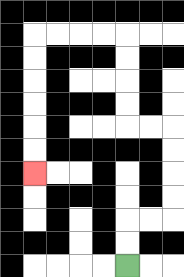{'start': '[5, 11]', 'end': '[1, 7]', 'path_directions': 'U,U,R,R,U,U,U,U,L,L,U,U,U,U,L,L,L,L,D,D,D,D,D,D', 'path_coordinates': '[[5, 11], [5, 10], [5, 9], [6, 9], [7, 9], [7, 8], [7, 7], [7, 6], [7, 5], [6, 5], [5, 5], [5, 4], [5, 3], [5, 2], [5, 1], [4, 1], [3, 1], [2, 1], [1, 1], [1, 2], [1, 3], [1, 4], [1, 5], [1, 6], [1, 7]]'}